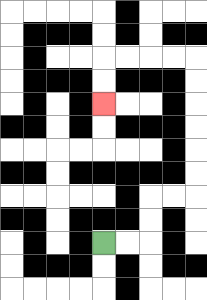{'start': '[4, 10]', 'end': '[4, 4]', 'path_directions': 'R,R,U,U,R,R,U,U,U,U,U,U,L,L,L,L,D,D', 'path_coordinates': '[[4, 10], [5, 10], [6, 10], [6, 9], [6, 8], [7, 8], [8, 8], [8, 7], [8, 6], [8, 5], [8, 4], [8, 3], [8, 2], [7, 2], [6, 2], [5, 2], [4, 2], [4, 3], [4, 4]]'}